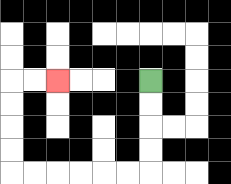{'start': '[6, 3]', 'end': '[2, 3]', 'path_directions': 'D,D,D,D,L,L,L,L,L,L,U,U,U,U,R,R', 'path_coordinates': '[[6, 3], [6, 4], [6, 5], [6, 6], [6, 7], [5, 7], [4, 7], [3, 7], [2, 7], [1, 7], [0, 7], [0, 6], [0, 5], [0, 4], [0, 3], [1, 3], [2, 3]]'}